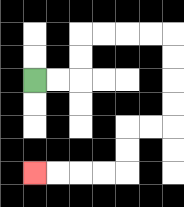{'start': '[1, 3]', 'end': '[1, 7]', 'path_directions': 'R,R,U,U,R,R,R,R,D,D,D,D,L,L,D,D,L,L,L,L', 'path_coordinates': '[[1, 3], [2, 3], [3, 3], [3, 2], [3, 1], [4, 1], [5, 1], [6, 1], [7, 1], [7, 2], [7, 3], [7, 4], [7, 5], [6, 5], [5, 5], [5, 6], [5, 7], [4, 7], [3, 7], [2, 7], [1, 7]]'}